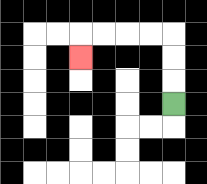{'start': '[7, 4]', 'end': '[3, 2]', 'path_directions': 'U,U,U,L,L,L,L,D', 'path_coordinates': '[[7, 4], [7, 3], [7, 2], [7, 1], [6, 1], [5, 1], [4, 1], [3, 1], [3, 2]]'}